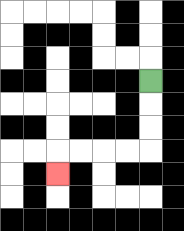{'start': '[6, 3]', 'end': '[2, 7]', 'path_directions': 'D,D,D,L,L,L,L,D', 'path_coordinates': '[[6, 3], [6, 4], [6, 5], [6, 6], [5, 6], [4, 6], [3, 6], [2, 6], [2, 7]]'}